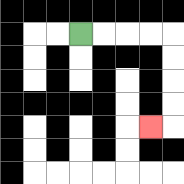{'start': '[3, 1]', 'end': '[6, 5]', 'path_directions': 'R,R,R,R,D,D,D,D,L', 'path_coordinates': '[[3, 1], [4, 1], [5, 1], [6, 1], [7, 1], [7, 2], [7, 3], [7, 4], [7, 5], [6, 5]]'}